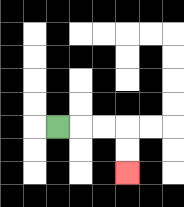{'start': '[2, 5]', 'end': '[5, 7]', 'path_directions': 'R,R,R,D,D', 'path_coordinates': '[[2, 5], [3, 5], [4, 5], [5, 5], [5, 6], [5, 7]]'}